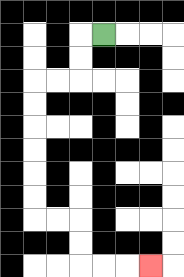{'start': '[4, 1]', 'end': '[6, 11]', 'path_directions': 'L,D,D,L,L,D,D,D,D,D,D,R,R,D,D,R,R,R', 'path_coordinates': '[[4, 1], [3, 1], [3, 2], [3, 3], [2, 3], [1, 3], [1, 4], [1, 5], [1, 6], [1, 7], [1, 8], [1, 9], [2, 9], [3, 9], [3, 10], [3, 11], [4, 11], [5, 11], [6, 11]]'}